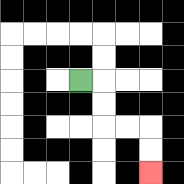{'start': '[3, 3]', 'end': '[6, 7]', 'path_directions': 'R,D,D,R,R,D,D', 'path_coordinates': '[[3, 3], [4, 3], [4, 4], [4, 5], [5, 5], [6, 5], [6, 6], [6, 7]]'}